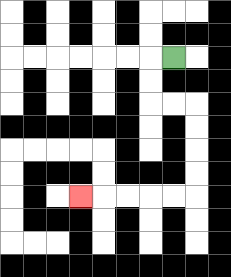{'start': '[7, 2]', 'end': '[3, 8]', 'path_directions': 'L,D,D,R,R,D,D,D,D,L,L,L,L,L', 'path_coordinates': '[[7, 2], [6, 2], [6, 3], [6, 4], [7, 4], [8, 4], [8, 5], [8, 6], [8, 7], [8, 8], [7, 8], [6, 8], [5, 8], [4, 8], [3, 8]]'}